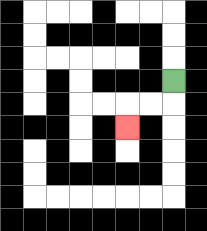{'start': '[7, 3]', 'end': '[5, 5]', 'path_directions': 'D,L,L,D', 'path_coordinates': '[[7, 3], [7, 4], [6, 4], [5, 4], [5, 5]]'}